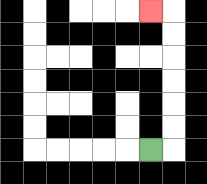{'start': '[6, 6]', 'end': '[6, 0]', 'path_directions': 'R,U,U,U,U,U,U,L', 'path_coordinates': '[[6, 6], [7, 6], [7, 5], [7, 4], [7, 3], [7, 2], [7, 1], [7, 0], [6, 0]]'}